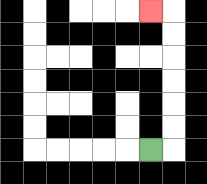{'start': '[6, 6]', 'end': '[6, 0]', 'path_directions': 'R,U,U,U,U,U,U,L', 'path_coordinates': '[[6, 6], [7, 6], [7, 5], [7, 4], [7, 3], [7, 2], [7, 1], [7, 0], [6, 0]]'}